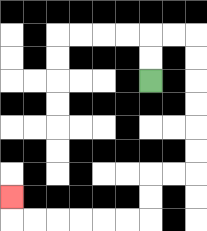{'start': '[6, 3]', 'end': '[0, 8]', 'path_directions': 'U,U,R,R,D,D,D,D,D,D,L,L,D,D,L,L,L,L,L,L,U', 'path_coordinates': '[[6, 3], [6, 2], [6, 1], [7, 1], [8, 1], [8, 2], [8, 3], [8, 4], [8, 5], [8, 6], [8, 7], [7, 7], [6, 7], [6, 8], [6, 9], [5, 9], [4, 9], [3, 9], [2, 9], [1, 9], [0, 9], [0, 8]]'}